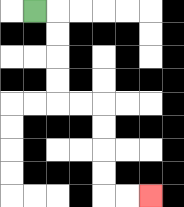{'start': '[1, 0]', 'end': '[6, 8]', 'path_directions': 'R,D,D,D,D,R,R,D,D,D,D,R,R', 'path_coordinates': '[[1, 0], [2, 0], [2, 1], [2, 2], [2, 3], [2, 4], [3, 4], [4, 4], [4, 5], [4, 6], [4, 7], [4, 8], [5, 8], [6, 8]]'}